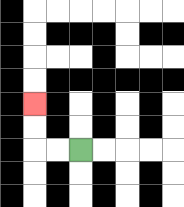{'start': '[3, 6]', 'end': '[1, 4]', 'path_directions': 'L,L,U,U', 'path_coordinates': '[[3, 6], [2, 6], [1, 6], [1, 5], [1, 4]]'}